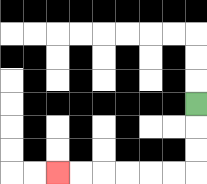{'start': '[8, 4]', 'end': '[2, 7]', 'path_directions': 'D,D,D,L,L,L,L,L,L', 'path_coordinates': '[[8, 4], [8, 5], [8, 6], [8, 7], [7, 7], [6, 7], [5, 7], [4, 7], [3, 7], [2, 7]]'}